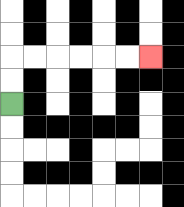{'start': '[0, 4]', 'end': '[6, 2]', 'path_directions': 'U,U,R,R,R,R,R,R', 'path_coordinates': '[[0, 4], [0, 3], [0, 2], [1, 2], [2, 2], [3, 2], [4, 2], [5, 2], [6, 2]]'}